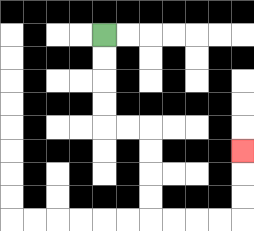{'start': '[4, 1]', 'end': '[10, 6]', 'path_directions': 'D,D,D,D,R,R,D,D,D,D,R,R,R,R,U,U,U', 'path_coordinates': '[[4, 1], [4, 2], [4, 3], [4, 4], [4, 5], [5, 5], [6, 5], [6, 6], [6, 7], [6, 8], [6, 9], [7, 9], [8, 9], [9, 9], [10, 9], [10, 8], [10, 7], [10, 6]]'}